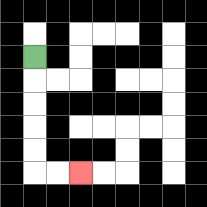{'start': '[1, 2]', 'end': '[3, 7]', 'path_directions': 'D,D,D,D,D,R,R', 'path_coordinates': '[[1, 2], [1, 3], [1, 4], [1, 5], [1, 6], [1, 7], [2, 7], [3, 7]]'}